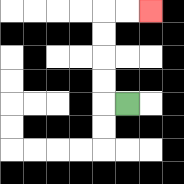{'start': '[5, 4]', 'end': '[6, 0]', 'path_directions': 'L,U,U,U,U,R,R', 'path_coordinates': '[[5, 4], [4, 4], [4, 3], [4, 2], [4, 1], [4, 0], [5, 0], [6, 0]]'}